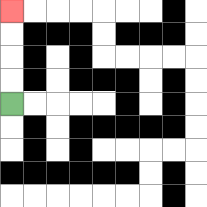{'start': '[0, 4]', 'end': '[0, 0]', 'path_directions': 'U,U,U,U', 'path_coordinates': '[[0, 4], [0, 3], [0, 2], [0, 1], [0, 0]]'}